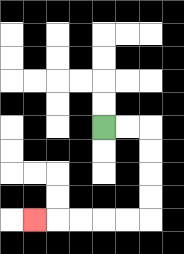{'start': '[4, 5]', 'end': '[1, 9]', 'path_directions': 'R,R,D,D,D,D,L,L,L,L,L', 'path_coordinates': '[[4, 5], [5, 5], [6, 5], [6, 6], [6, 7], [6, 8], [6, 9], [5, 9], [4, 9], [3, 9], [2, 9], [1, 9]]'}